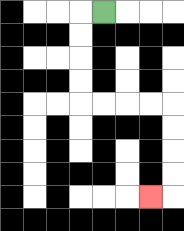{'start': '[4, 0]', 'end': '[6, 8]', 'path_directions': 'L,D,D,D,D,R,R,R,R,D,D,D,D,L', 'path_coordinates': '[[4, 0], [3, 0], [3, 1], [3, 2], [3, 3], [3, 4], [4, 4], [5, 4], [6, 4], [7, 4], [7, 5], [7, 6], [7, 7], [7, 8], [6, 8]]'}